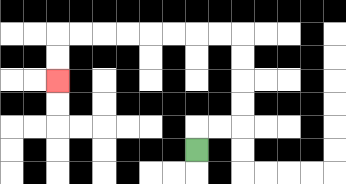{'start': '[8, 6]', 'end': '[2, 3]', 'path_directions': 'U,R,R,U,U,U,U,L,L,L,L,L,L,L,L,D,D', 'path_coordinates': '[[8, 6], [8, 5], [9, 5], [10, 5], [10, 4], [10, 3], [10, 2], [10, 1], [9, 1], [8, 1], [7, 1], [6, 1], [5, 1], [4, 1], [3, 1], [2, 1], [2, 2], [2, 3]]'}